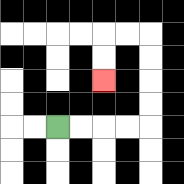{'start': '[2, 5]', 'end': '[4, 3]', 'path_directions': 'R,R,R,R,U,U,U,U,L,L,D,D', 'path_coordinates': '[[2, 5], [3, 5], [4, 5], [5, 5], [6, 5], [6, 4], [6, 3], [6, 2], [6, 1], [5, 1], [4, 1], [4, 2], [4, 3]]'}